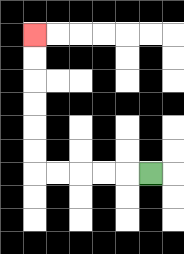{'start': '[6, 7]', 'end': '[1, 1]', 'path_directions': 'L,L,L,L,L,U,U,U,U,U,U', 'path_coordinates': '[[6, 7], [5, 7], [4, 7], [3, 7], [2, 7], [1, 7], [1, 6], [1, 5], [1, 4], [1, 3], [1, 2], [1, 1]]'}